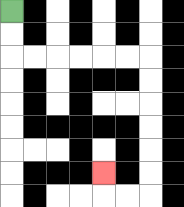{'start': '[0, 0]', 'end': '[4, 7]', 'path_directions': 'D,D,R,R,R,R,R,R,D,D,D,D,D,D,L,L,U', 'path_coordinates': '[[0, 0], [0, 1], [0, 2], [1, 2], [2, 2], [3, 2], [4, 2], [5, 2], [6, 2], [6, 3], [6, 4], [6, 5], [6, 6], [6, 7], [6, 8], [5, 8], [4, 8], [4, 7]]'}